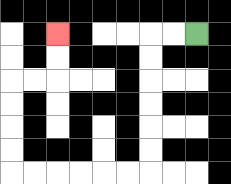{'start': '[8, 1]', 'end': '[2, 1]', 'path_directions': 'L,L,D,D,D,D,D,D,L,L,L,L,L,L,U,U,U,U,R,R,U,U', 'path_coordinates': '[[8, 1], [7, 1], [6, 1], [6, 2], [6, 3], [6, 4], [6, 5], [6, 6], [6, 7], [5, 7], [4, 7], [3, 7], [2, 7], [1, 7], [0, 7], [0, 6], [0, 5], [0, 4], [0, 3], [1, 3], [2, 3], [2, 2], [2, 1]]'}